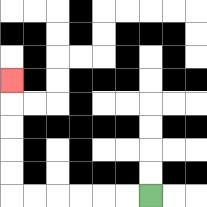{'start': '[6, 8]', 'end': '[0, 3]', 'path_directions': 'L,L,L,L,L,L,U,U,U,U,U', 'path_coordinates': '[[6, 8], [5, 8], [4, 8], [3, 8], [2, 8], [1, 8], [0, 8], [0, 7], [0, 6], [0, 5], [0, 4], [0, 3]]'}